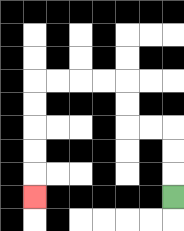{'start': '[7, 8]', 'end': '[1, 8]', 'path_directions': 'U,U,U,L,L,U,U,L,L,L,L,D,D,D,D,D', 'path_coordinates': '[[7, 8], [7, 7], [7, 6], [7, 5], [6, 5], [5, 5], [5, 4], [5, 3], [4, 3], [3, 3], [2, 3], [1, 3], [1, 4], [1, 5], [1, 6], [1, 7], [1, 8]]'}